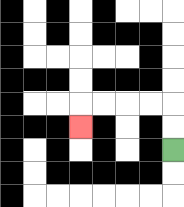{'start': '[7, 6]', 'end': '[3, 5]', 'path_directions': 'U,U,L,L,L,L,D', 'path_coordinates': '[[7, 6], [7, 5], [7, 4], [6, 4], [5, 4], [4, 4], [3, 4], [3, 5]]'}